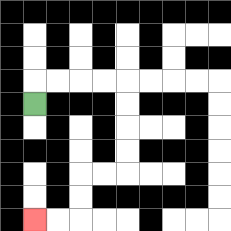{'start': '[1, 4]', 'end': '[1, 9]', 'path_directions': 'U,R,R,R,R,D,D,D,D,L,L,D,D,L,L', 'path_coordinates': '[[1, 4], [1, 3], [2, 3], [3, 3], [4, 3], [5, 3], [5, 4], [5, 5], [5, 6], [5, 7], [4, 7], [3, 7], [3, 8], [3, 9], [2, 9], [1, 9]]'}